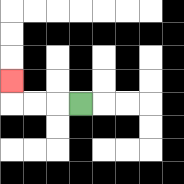{'start': '[3, 4]', 'end': '[0, 3]', 'path_directions': 'L,L,L,U', 'path_coordinates': '[[3, 4], [2, 4], [1, 4], [0, 4], [0, 3]]'}